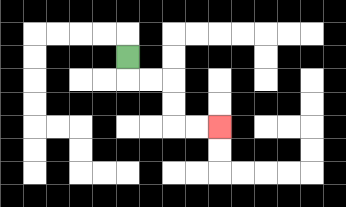{'start': '[5, 2]', 'end': '[9, 5]', 'path_directions': 'D,R,R,D,D,R,R', 'path_coordinates': '[[5, 2], [5, 3], [6, 3], [7, 3], [7, 4], [7, 5], [8, 5], [9, 5]]'}